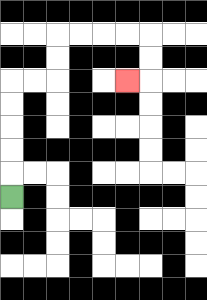{'start': '[0, 8]', 'end': '[5, 3]', 'path_directions': 'U,U,U,U,U,R,R,U,U,R,R,R,R,D,D,L', 'path_coordinates': '[[0, 8], [0, 7], [0, 6], [0, 5], [0, 4], [0, 3], [1, 3], [2, 3], [2, 2], [2, 1], [3, 1], [4, 1], [5, 1], [6, 1], [6, 2], [6, 3], [5, 3]]'}